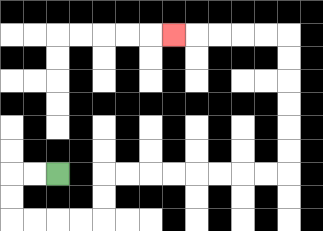{'start': '[2, 7]', 'end': '[7, 1]', 'path_directions': 'L,L,D,D,R,R,R,R,U,U,R,R,R,R,R,R,R,R,U,U,U,U,U,U,L,L,L,L,L', 'path_coordinates': '[[2, 7], [1, 7], [0, 7], [0, 8], [0, 9], [1, 9], [2, 9], [3, 9], [4, 9], [4, 8], [4, 7], [5, 7], [6, 7], [7, 7], [8, 7], [9, 7], [10, 7], [11, 7], [12, 7], [12, 6], [12, 5], [12, 4], [12, 3], [12, 2], [12, 1], [11, 1], [10, 1], [9, 1], [8, 1], [7, 1]]'}